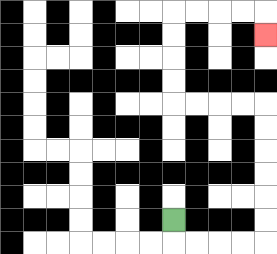{'start': '[7, 9]', 'end': '[11, 1]', 'path_directions': 'D,R,R,R,R,U,U,U,U,U,U,L,L,L,L,U,U,U,U,R,R,R,R,D', 'path_coordinates': '[[7, 9], [7, 10], [8, 10], [9, 10], [10, 10], [11, 10], [11, 9], [11, 8], [11, 7], [11, 6], [11, 5], [11, 4], [10, 4], [9, 4], [8, 4], [7, 4], [7, 3], [7, 2], [7, 1], [7, 0], [8, 0], [9, 0], [10, 0], [11, 0], [11, 1]]'}